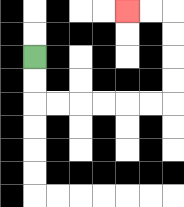{'start': '[1, 2]', 'end': '[5, 0]', 'path_directions': 'D,D,R,R,R,R,R,R,U,U,U,U,L,L', 'path_coordinates': '[[1, 2], [1, 3], [1, 4], [2, 4], [3, 4], [4, 4], [5, 4], [6, 4], [7, 4], [7, 3], [7, 2], [7, 1], [7, 0], [6, 0], [5, 0]]'}